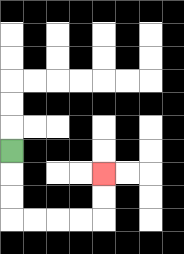{'start': '[0, 6]', 'end': '[4, 7]', 'path_directions': 'D,D,D,R,R,R,R,U,U', 'path_coordinates': '[[0, 6], [0, 7], [0, 8], [0, 9], [1, 9], [2, 9], [3, 9], [4, 9], [4, 8], [4, 7]]'}